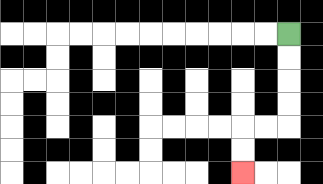{'start': '[12, 1]', 'end': '[10, 7]', 'path_directions': 'D,D,D,D,L,L,D,D', 'path_coordinates': '[[12, 1], [12, 2], [12, 3], [12, 4], [12, 5], [11, 5], [10, 5], [10, 6], [10, 7]]'}